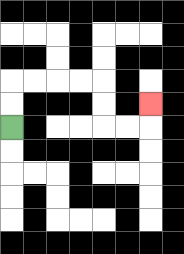{'start': '[0, 5]', 'end': '[6, 4]', 'path_directions': 'U,U,R,R,R,R,D,D,R,R,U', 'path_coordinates': '[[0, 5], [0, 4], [0, 3], [1, 3], [2, 3], [3, 3], [4, 3], [4, 4], [4, 5], [5, 5], [6, 5], [6, 4]]'}